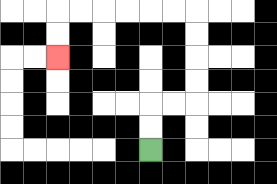{'start': '[6, 6]', 'end': '[2, 2]', 'path_directions': 'U,U,R,R,U,U,U,U,L,L,L,L,L,L,D,D', 'path_coordinates': '[[6, 6], [6, 5], [6, 4], [7, 4], [8, 4], [8, 3], [8, 2], [8, 1], [8, 0], [7, 0], [6, 0], [5, 0], [4, 0], [3, 0], [2, 0], [2, 1], [2, 2]]'}